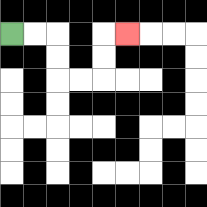{'start': '[0, 1]', 'end': '[5, 1]', 'path_directions': 'R,R,D,D,R,R,U,U,R', 'path_coordinates': '[[0, 1], [1, 1], [2, 1], [2, 2], [2, 3], [3, 3], [4, 3], [4, 2], [4, 1], [5, 1]]'}